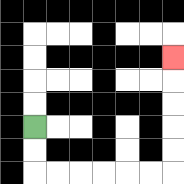{'start': '[1, 5]', 'end': '[7, 2]', 'path_directions': 'D,D,R,R,R,R,R,R,U,U,U,U,U', 'path_coordinates': '[[1, 5], [1, 6], [1, 7], [2, 7], [3, 7], [4, 7], [5, 7], [6, 7], [7, 7], [7, 6], [7, 5], [7, 4], [7, 3], [7, 2]]'}